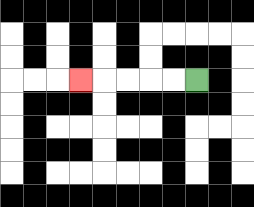{'start': '[8, 3]', 'end': '[3, 3]', 'path_directions': 'L,L,L,L,L', 'path_coordinates': '[[8, 3], [7, 3], [6, 3], [5, 3], [4, 3], [3, 3]]'}